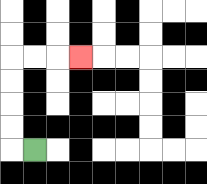{'start': '[1, 6]', 'end': '[3, 2]', 'path_directions': 'L,U,U,U,U,R,R,R', 'path_coordinates': '[[1, 6], [0, 6], [0, 5], [0, 4], [0, 3], [0, 2], [1, 2], [2, 2], [3, 2]]'}